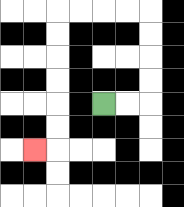{'start': '[4, 4]', 'end': '[1, 6]', 'path_directions': 'R,R,U,U,U,U,L,L,L,L,D,D,D,D,D,D,L', 'path_coordinates': '[[4, 4], [5, 4], [6, 4], [6, 3], [6, 2], [6, 1], [6, 0], [5, 0], [4, 0], [3, 0], [2, 0], [2, 1], [2, 2], [2, 3], [2, 4], [2, 5], [2, 6], [1, 6]]'}